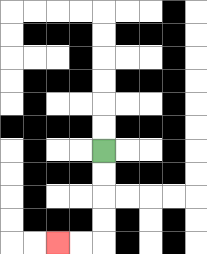{'start': '[4, 6]', 'end': '[2, 10]', 'path_directions': 'D,D,D,D,L,L', 'path_coordinates': '[[4, 6], [4, 7], [4, 8], [4, 9], [4, 10], [3, 10], [2, 10]]'}